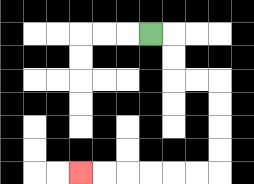{'start': '[6, 1]', 'end': '[3, 7]', 'path_directions': 'R,D,D,R,R,D,D,D,D,L,L,L,L,L,L', 'path_coordinates': '[[6, 1], [7, 1], [7, 2], [7, 3], [8, 3], [9, 3], [9, 4], [9, 5], [9, 6], [9, 7], [8, 7], [7, 7], [6, 7], [5, 7], [4, 7], [3, 7]]'}